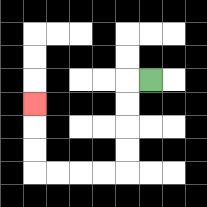{'start': '[6, 3]', 'end': '[1, 4]', 'path_directions': 'L,D,D,D,D,L,L,L,L,U,U,U', 'path_coordinates': '[[6, 3], [5, 3], [5, 4], [5, 5], [5, 6], [5, 7], [4, 7], [3, 7], [2, 7], [1, 7], [1, 6], [1, 5], [1, 4]]'}